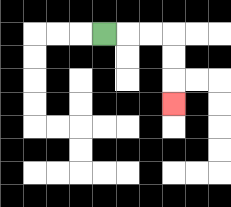{'start': '[4, 1]', 'end': '[7, 4]', 'path_directions': 'R,R,R,D,D,D', 'path_coordinates': '[[4, 1], [5, 1], [6, 1], [7, 1], [7, 2], [7, 3], [7, 4]]'}